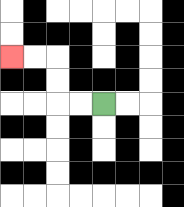{'start': '[4, 4]', 'end': '[0, 2]', 'path_directions': 'L,L,U,U,L,L', 'path_coordinates': '[[4, 4], [3, 4], [2, 4], [2, 3], [2, 2], [1, 2], [0, 2]]'}